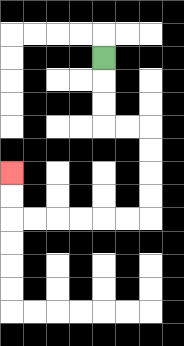{'start': '[4, 2]', 'end': '[0, 7]', 'path_directions': 'D,D,D,R,R,D,D,D,D,L,L,L,L,L,L,U,U', 'path_coordinates': '[[4, 2], [4, 3], [4, 4], [4, 5], [5, 5], [6, 5], [6, 6], [6, 7], [6, 8], [6, 9], [5, 9], [4, 9], [3, 9], [2, 9], [1, 9], [0, 9], [0, 8], [0, 7]]'}